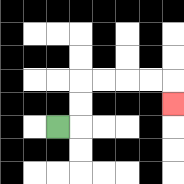{'start': '[2, 5]', 'end': '[7, 4]', 'path_directions': 'R,U,U,R,R,R,R,D', 'path_coordinates': '[[2, 5], [3, 5], [3, 4], [3, 3], [4, 3], [5, 3], [6, 3], [7, 3], [7, 4]]'}